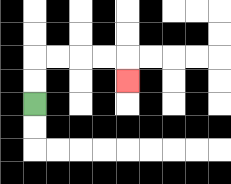{'start': '[1, 4]', 'end': '[5, 3]', 'path_directions': 'U,U,R,R,R,R,D', 'path_coordinates': '[[1, 4], [1, 3], [1, 2], [2, 2], [3, 2], [4, 2], [5, 2], [5, 3]]'}